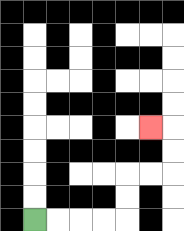{'start': '[1, 9]', 'end': '[6, 5]', 'path_directions': 'R,R,R,R,U,U,R,R,U,U,L', 'path_coordinates': '[[1, 9], [2, 9], [3, 9], [4, 9], [5, 9], [5, 8], [5, 7], [6, 7], [7, 7], [7, 6], [7, 5], [6, 5]]'}